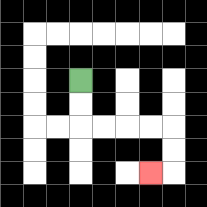{'start': '[3, 3]', 'end': '[6, 7]', 'path_directions': 'D,D,R,R,R,R,D,D,L', 'path_coordinates': '[[3, 3], [3, 4], [3, 5], [4, 5], [5, 5], [6, 5], [7, 5], [7, 6], [7, 7], [6, 7]]'}